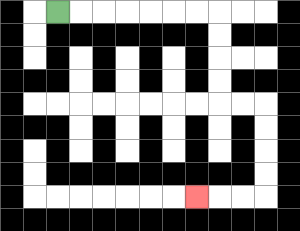{'start': '[2, 0]', 'end': '[8, 8]', 'path_directions': 'R,R,R,R,R,R,R,D,D,D,D,R,R,D,D,D,D,L,L,L', 'path_coordinates': '[[2, 0], [3, 0], [4, 0], [5, 0], [6, 0], [7, 0], [8, 0], [9, 0], [9, 1], [9, 2], [9, 3], [9, 4], [10, 4], [11, 4], [11, 5], [11, 6], [11, 7], [11, 8], [10, 8], [9, 8], [8, 8]]'}